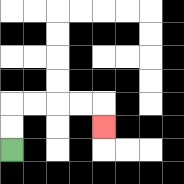{'start': '[0, 6]', 'end': '[4, 5]', 'path_directions': 'U,U,R,R,R,R,D', 'path_coordinates': '[[0, 6], [0, 5], [0, 4], [1, 4], [2, 4], [3, 4], [4, 4], [4, 5]]'}